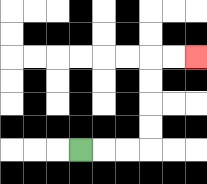{'start': '[3, 6]', 'end': '[8, 2]', 'path_directions': 'R,R,R,U,U,U,U,R,R', 'path_coordinates': '[[3, 6], [4, 6], [5, 6], [6, 6], [6, 5], [6, 4], [6, 3], [6, 2], [7, 2], [8, 2]]'}